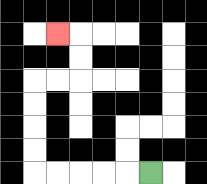{'start': '[6, 7]', 'end': '[2, 1]', 'path_directions': 'L,L,L,L,L,U,U,U,U,R,R,U,U,L', 'path_coordinates': '[[6, 7], [5, 7], [4, 7], [3, 7], [2, 7], [1, 7], [1, 6], [1, 5], [1, 4], [1, 3], [2, 3], [3, 3], [3, 2], [3, 1], [2, 1]]'}